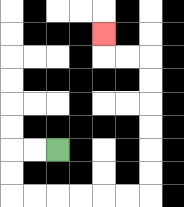{'start': '[2, 6]', 'end': '[4, 1]', 'path_directions': 'L,L,D,D,R,R,R,R,R,R,U,U,U,U,U,U,L,L,U', 'path_coordinates': '[[2, 6], [1, 6], [0, 6], [0, 7], [0, 8], [1, 8], [2, 8], [3, 8], [4, 8], [5, 8], [6, 8], [6, 7], [6, 6], [6, 5], [6, 4], [6, 3], [6, 2], [5, 2], [4, 2], [4, 1]]'}